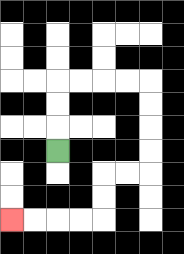{'start': '[2, 6]', 'end': '[0, 9]', 'path_directions': 'U,U,U,R,R,R,R,D,D,D,D,L,L,D,D,L,L,L,L', 'path_coordinates': '[[2, 6], [2, 5], [2, 4], [2, 3], [3, 3], [4, 3], [5, 3], [6, 3], [6, 4], [6, 5], [6, 6], [6, 7], [5, 7], [4, 7], [4, 8], [4, 9], [3, 9], [2, 9], [1, 9], [0, 9]]'}